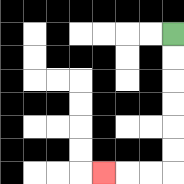{'start': '[7, 1]', 'end': '[4, 7]', 'path_directions': 'D,D,D,D,D,D,L,L,L', 'path_coordinates': '[[7, 1], [7, 2], [7, 3], [7, 4], [7, 5], [7, 6], [7, 7], [6, 7], [5, 7], [4, 7]]'}